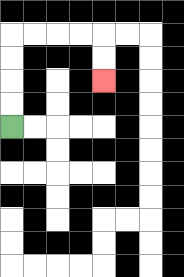{'start': '[0, 5]', 'end': '[4, 3]', 'path_directions': 'U,U,U,U,R,R,R,R,D,D', 'path_coordinates': '[[0, 5], [0, 4], [0, 3], [0, 2], [0, 1], [1, 1], [2, 1], [3, 1], [4, 1], [4, 2], [4, 3]]'}